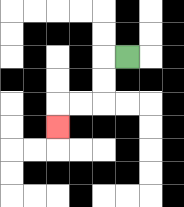{'start': '[5, 2]', 'end': '[2, 5]', 'path_directions': 'L,D,D,L,L,D', 'path_coordinates': '[[5, 2], [4, 2], [4, 3], [4, 4], [3, 4], [2, 4], [2, 5]]'}